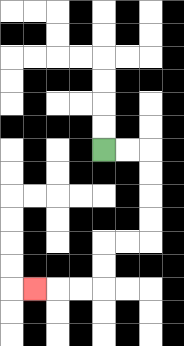{'start': '[4, 6]', 'end': '[1, 12]', 'path_directions': 'R,R,D,D,D,D,L,L,D,D,L,L,L', 'path_coordinates': '[[4, 6], [5, 6], [6, 6], [6, 7], [6, 8], [6, 9], [6, 10], [5, 10], [4, 10], [4, 11], [4, 12], [3, 12], [2, 12], [1, 12]]'}